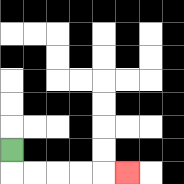{'start': '[0, 6]', 'end': '[5, 7]', 'path_directions': 'D,R,R,R,R,R', 'path_coordinates': '[[0, 6], [0, 7], [1, 7], [2, 7], [3, 7], [4, 7], [5, 7]]'}